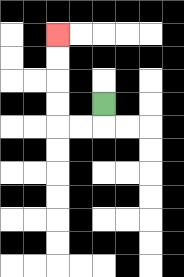{'start': '[4, 4]', 'end': '[2, 1]', 'path_directions': 'D,L,L,U,U,U,U', 'path_coordinates': '[[4, 4], [4, 5], [3, 5], [2, 5], [2, 4], [2, 3], [2, 2], [2, 1]]'}